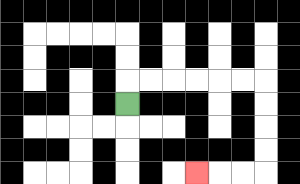{'start': '[5, 4]', 'end': '[8, 7]', 'path_directions': 'U,R,R,R,R,R,R,D,D,D,D,L,L,L', 'path_coordinates': '[[5, 4], [5, 3], [6, 3], [7, 3], [8, 3], [9, 3], [10, 3], [11, 3], [11, 4], [11, 5], [11, 6], [11, 7], [10, 7], [9, 7], [8, 7]]'}